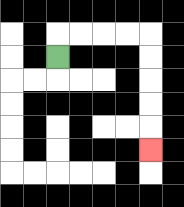{'start': '[2, 2]', 'end': '[6, 6]', 'path_directions': 'U,R,R,R,R,D,D,D,D,D', 'path_coordinates': '[[2, 2], [2, 1], [3, 1], [4, 1], [5, 1], [6, 1], [6, 2], [6, 3], [6, 4], [6, 5], [6, 6]]'}